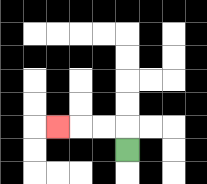{'start': '[5, 6]', 'end': '[2, 5]', 'path_directions': 'U,L,L,L', 'path_coordinates': '[[5, 6], [5, 5], [4, 5], [3, 5], [2, 5]]'}